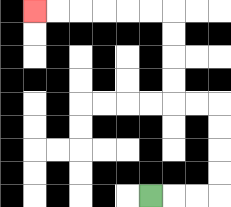{'start': '[6, 8]', 'end': '[1, 0]', 'path_directions': 'R,R,R,U,U,U,U,L,L,U,U,U,U,L,L,L,L,L,L', 'path_coordinates': '[[6, 8], [7, 8], [8, 8], [9, 8], [9, 7], [9, 6], [9, 5], [9, 4], [8, 4], [7, 4], [7, 3], [7, 2], [7, 1], [7, 0], [6, 0], [5, 0], [4, 0], [3, 0], [2, 0], [1, 0]]'}